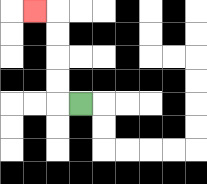{'start': '[3, 4]', 'end': '[1, 0]', 'path_directions': 'L,U,U,U,U,L', 'path_coordinates': '[[3, 4], [2, 4], [2, 3], [2, 2], [2, 1], [2, 0], [1, 0]]'}